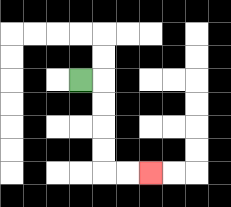{'start': '[3, 3]', 'end': '[6, 7]', 'path_directions': 'R,D,D,D,D,R,R', 'path_coordinates': '[[3, 3], [4, 3], [4, 4], [4, 5], [4, 6], [4, 7], [5, 7], [6, 7]]'}